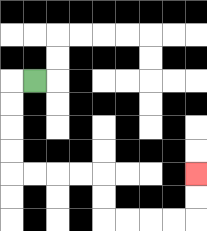{'start': '[1, 3]', 'end': '[8, 7]', 'path_directions': 'L,D,D,D,D,R,R,R,R,D,D,R,R,R,R,U,U', 'path_coordinates': '[[1, 3], [0, 3], [0, 4], [0, 5], [0, 6], [0, 7], [1, 7], [2, 7], [3, 7], [4, 7], [4, 8], [4, 9], [5, 9], [6, 9], [7, 9], [8, 9], [8, 8], [8, 7]]'}